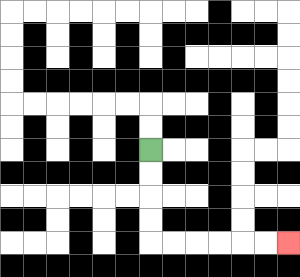{'start': '[6, 6]', 'end': '[12, 10]', 'path_directions': 'D,D,D,D,R,R,R,R,R,R', 'path_coordinates': '[[6, 6], [6, 7], [6, 8], [6, 9], [6, 10], [7, 10], [8, 10], [9, 10], [10, 10], [11, 10], [12, 10]]'}